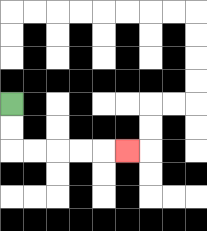{'start': '[0, 4]', 'end': '[5, 6]', 'path_directions': 'D,D,R,R,R,R,R', 'path_coordinates': '[[0, 4], [0, 5], [0, 6], [1, 6], [2, 6], [3, 6], [4, 6], [5, 6]]'}